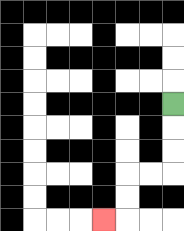{'start': '[7, 4]', 'end': '[4, 9]', 'path_directions': 'D,D,D,L,L,D,D,L', 'path_coordinates': '[[7, 4], [7, 5], [7, 6], [7, 7], [6, 7], [5, 7], [5, 8], [5, 9], [4, 9]]'}